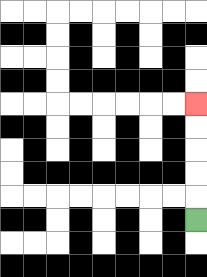{'start': '[8, 9]', 'end': '[8, 4]', 'path_directions': 'U,U,U,U,U', 'path_coordinates': '[[8, 9], [8, 8], [8, 7], [8, 6], [8, 5], [8, 4]]'}